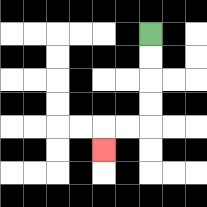{'start': '[6, 1]', 'end': '[4, 6]', 'path_directions': 'D,D,D,D,L,L,D', 'path_coordinates': '[[6, 1], [6, 2], [6, 3], [6, 4], [6, 5], [5, 5], [4, 5], [4, 6]]'}